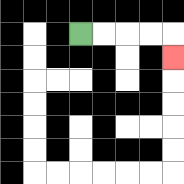{'start': '[3, 1]', 'end': '[7, 2]', 'path_directions': 'R,R,R,R,D', 'path_coordinates': '[[3, 1], [4, 1], [5, 1], [6, 1], [7, 1], [7, 2]]'}